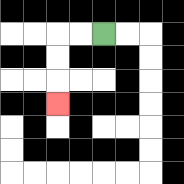{'start': '[4, 1]', 'end': '[2, 4]', 'path_directions': 'L,L,D,D,D', 'path_coordinates': '[[4, 1], [3, 1], [2, 1], [2, 2], [2, 3], [2, 4]]'}